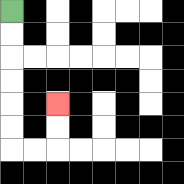{'start': '[0, 0]', 'end': '[2, 4]', 'path_directions': 'D,D,D,D,D,D,R,R,U,U', 'path_coordinates': '[[0, 0], [0, 1], [0, 2], [0, 3], [0, 4], [0, 5], [0, 6], [1, 6], [2, 6], [2, 5], [2, 4]]'}